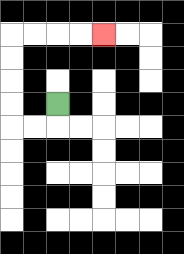{'start': '[2, 4]', 'end': '[4, 1]', 'path_directions': 'D,L,L,U,U,U,U,R,R,R,R', 'path_coordinates': '[[2, 4], [2, 5], [1, 5], [0, 5], [0, 4], [0, 3], [0, 2], [0, 1], [1, 1], [2, 1], [3, 1], [4, 1]]'}